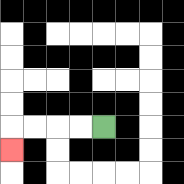{'start': '[4, 5]', 'end': '[0, 6]', 'path_directions': 'L,L,L,L,D', 'path_coordinates': '[[4, 5], [3, 5], [2, 5], [1, 5], [0, 5], [0, 6]]'}